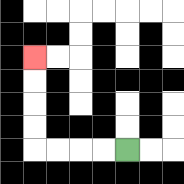{'start': '[5, 6]', 'end': '[1, 2]', 'path_directions': 'L,L,L,L,U,U,U,U', 'path_coordinates': '[[5, 6], [4, 6], [3, 6], [2, 6], [1, 6], [1, 5], [1, 4], [1, 3], [1, 2]]'}